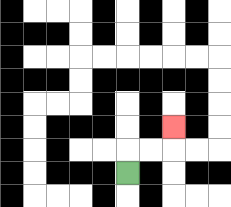{'start': '[5, 7]', 'end': '[7, 5]', 'path_directions': 'U,R,R,U', 'path_coordinates': '[[5, 7], [5, 6], [6, 6], [7, 6], [7, 5]]'}